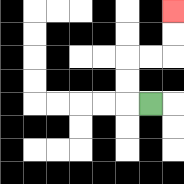{'start': '[6, 4]', 'end': '[7, 0]', 'path_directions': 'L,U,U,R,R,U,U', 'path_coordinates': '[[6, 4], [5, 4], [5, 3], [5, 2], [6, 2], [7, 2], [7, 1], [7, 0]]'}